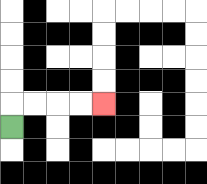{'start': '[0, 5]', 'end': '[4, 4]', 'path_directions': 'U,R,R,R,R', 'path_coordinates': '[[0, 5], [0, 4], [1, 4], [2, 4], [3, 4], [4, 4]]'}